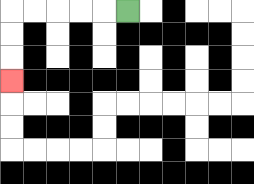{'start': '[5, 0]', 'end': '[0, 3]', 'path_directions': 'L,L,L,L,L,D,D,D', 'path_coordinates': '[[5, 0], [4, 0], [3, 0], [2, 0], [1, 0], [0, 0], [0, 1], [0, 2], [0, 3]]'}